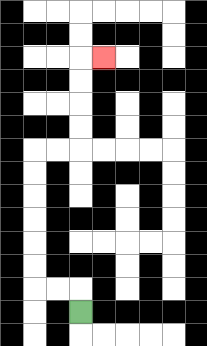{'start': '[3, 13]', 'end': '[4, 2]', 'path_directions': 'U,L,L,U,U,U,U,U,U,R,R,U,U,U,U,R', 'path_coordinates': '[[3, 13], [3, 12], [2, 12], [1, 12], [1, 11], [1, 10], [1, 9], [1, 8], [1, 7], [1, 6], [2, 6], [3, 6], [3, 5], [3, 4], [3, 3], [3, 2], [4, 2]]'}